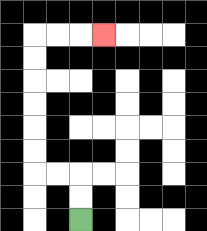{'start': '[3, 9]', 'end': '[4, 1]', 'path_directions': 'U,U,L,L,U,U,U,U,U,U,R,R,R', 'path_coordinates': '[[3, 9], [3, 8], [3, 7], [2, 7], [1, 7], [1, 6], [1, 5], [1, 4], [1, 3], [1, 2], [1, 1], [2, 1], [3, 1], [4, 1]]'}